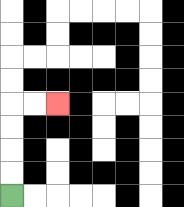{'start': '[0, 8]', 'end': '[2, 4]', 'path_directions': 'U,U,U,U,R,R', 'path_coordinates': '[[0, 8], [0, 7], [0, 6], [0, 5], [0, 4], [1, 4], [2, 4]]'}